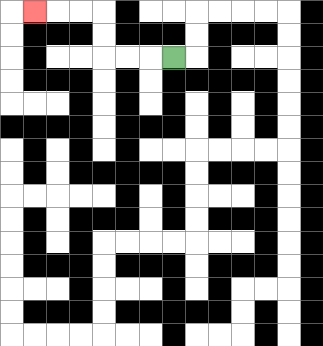{'start': '[7, 2]', 'end': '[1, 0]', 'path_directions': 'L,L,L,U,U,L,L,L', 'path_coordinates': '[[7, 2], [6, 2], [5, 2], [4, 2], [4, 1], [4, 0], [3, 0], [2, 0], [1, 0]]'}